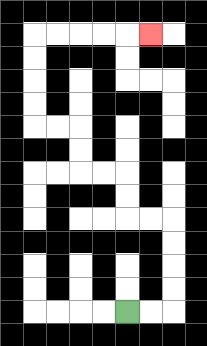{'start': '[5, 13]', 'end': '[6, 1]', 'path_directions': 'R,R,U,U,U,U,L,L,U,U,L,L,U,U,L,L,U,U,U,U,R,R,R,R,R', 'path_coordinates': '[[5, 13], [6, 13], [7, 13], [7, 12], [7, 11], [7, 10], [7, 9], [6, 9], [5, 9], [5, 8], [5, 7], [4, 7], [3, 7], [3, 6], [3, 5], [2, 5], [1, 5], [1, 4], [1, 3], [1, 2], [1, 1], [2, 1], [3, 1], [4, 1], [5, 1], [6, 1]]'}